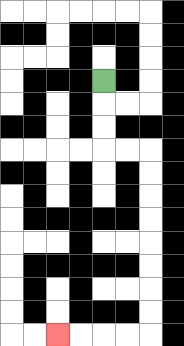{'start': '[4, 3]', 'end': '[2, 14]', 'path_directions': 'D,D,D,R,R,D,D,D,D,D,D,D,D,L,L,L,L', 'path_coordinates': '[[4, 3], [4, 4], [4, 5], [4, 6], [5, 6], [6, 6], [6, 7], [6, 8], [6, 9], [6, 10], [6, 11], [6, 12], [6, 13], [6, 14], [5, 14], [4, 14], [3, 14], [2, 14]]'}